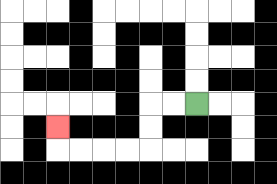{'start': '[8, 4]', 'end': '[2, 5]', 'path_directions': 'L,L,D,D,L,L,L,L,U', 'path_coordinates': '[[8, 4], [7, 4], [6, 4], [6, 5], [6, 6], [5, 6], [4, 6], [3, 6], [2, 6], [2, 5]]'}